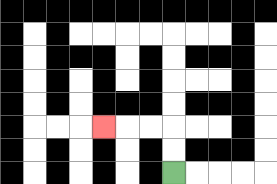{'start': '[7, 7]', 'end': '[4, 5]', 'path_directions': 'U,U,L,L,L', 'path_coordinates': '[[7, 7], [7, 6], [7, 5], [6, 5], [5, 5], [4, 5]]'}